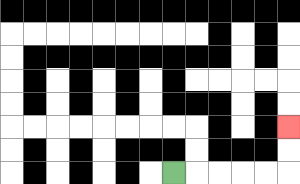{'start': '[7, 7]', 'end': '[12, 5]', 'path_directions': 'R,R,R,R,R,U,U', 'path_coordinates': '[[7, 7], [8, 7], [9, 7], [10, 7], [11, 7], [12, 7], [12, 6], [12, 5]]'}